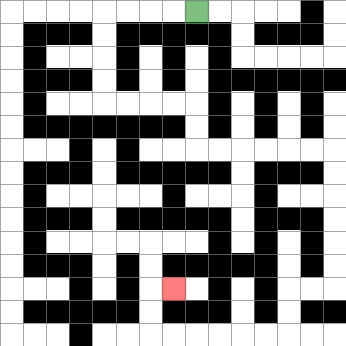{'start': '[8, 0]', 'end': '[7, 12]', 'path_directions': 'L,L,L,L,D,D,D,D,R,R,R,R,D,D,R,R,R,R,R,R,D,D,D,D,D,D,L,L,D,D,L,L,L,L,L,L,U,U,R', 'path_coordinates': '[[8, 0], [7, 0], [6, 0], [5, 0], [4, 0], [4, 1], [4, 2], [4, 3], [4, 4], [5, 4], [6, 4], [7, 4], [8, 4], [8, 5], [8, 6], [9, 6], [10, 6], [11, 6], [12, 6], [13, 6], [14, 6], [14, 7], [14, 8], [14, 9], [14, 10], [14, 11], [14, 12], [13, 12], [12, 12], [12, 13], [12, 14], [11, 14], [10, 14], [9, 14], [8, 14], [7, 14], [6, 14], [6, 13], [6, 12], [7, 12]]'}